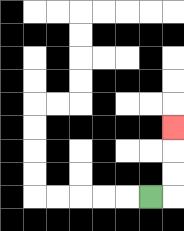{'start': '[6, 8]', 'end': '[7, 5]', 'path_directions': 'R,U,U,U', 'path_coordinates': '[[6, 8], [7, 8], [7, 7], [7, 6], [7, 5]]'}